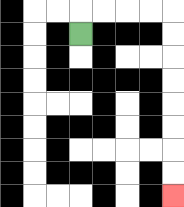{'start': '[3, 1]', 'end': '[7, 8]', 'path_directions': 'U,R,R,R,R,D,D,D,D,D,D,D,D', 'path_coordinates': '[[3, 1], [3, 0], [4, 0], [5, 0], [6, 0], [7, 0], [7, 1], [7, 2], [7, 3], [7, 4], [7, 5], [7, 6], [7, 7], [7, 8]]'}